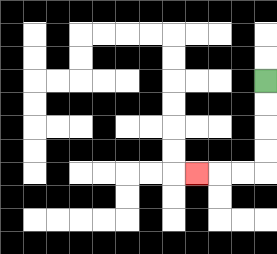{'start': '[11, 3]', 'end': '[8, 7]', 'path_directions': 'D,D,D,D,L,L,L', 'path_coordinates': '[[11, 3], [11, 4], [11, 5], [11, 6], [11, 7], [10, 7], [9, 7], [8, 7]]'}